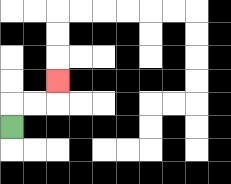{'start': '[0, 5]', 'end': '[2, 3]', 'path_directions': 'U,R,R,U', 'path_coordinates': '[[0, 5], [0, 4], [1, 4], [2, 4], [2, 3]]'}